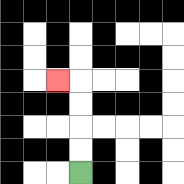{'start': '[3, 7]', 'end': '[2, 3]', 'path_directions': 'U,U,U,U,L', 'path_coordinates': '[[3, 7], [3, 6], [3, 5], [3, 4], [3, 3], [2, 3]]'}